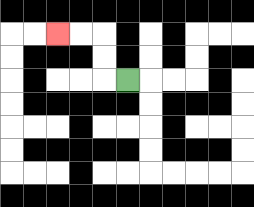{'start': '[5, 3]', 'end': '[2, 1]', 'path_directions': 'L,U,U,L,L', 'path_coordinates': '[[5, 3], [4, 3], [4, 2], [4, 1], [3, 1], [2, 1]]'}